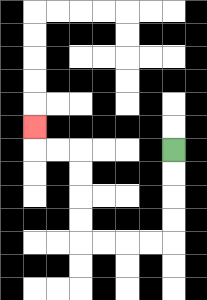{'start': '[7, 6]', 'end': '[1, 5]', 'path_directions': 'D,D,D,D,L,L,L,L,U,U,U,U,L,L,U', 'path_coordinates': '[[7, 6], [7, 7], [7, 8], [7, 9], [7, 10], [6, 10], [5, 10], [4, 10], [3, 10], [3, 9], [3, 8], [3, 7], [3, 6], [2, 6], [1, 6], [1, 5]]'}